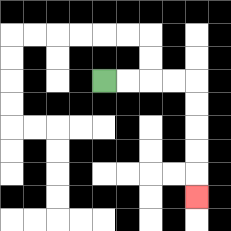{'start': '[4, 3]', 'end': '[8, 8]', 'path_directions': 'R,R,R,R,D,D,D,D,D', 'path_coordinates': '[[4, 3], [5, 3], [6, 3], [7, 3], [8, 3], [8, 4], [8, 5], [8, 6], [8, 7], [8, 8]]'}